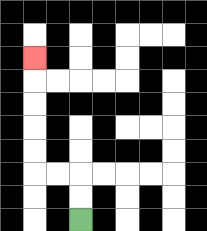{'start': '[3, 9]', 'end': '[1, 2]', 'path_directions': 'U,U,L,L,U,U,U,U,U', 'path_coordinates': '[[3, 9], [3, 8], [3, 7], [2, 7], [1, 7], [1, 6], [1, 5], [1, 4], [1, 3], [1, 2]]'}